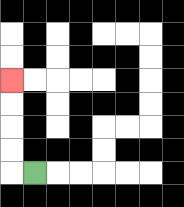{'start': '[1, 7]', 'end': '[0, 3]', 'path_directions': 'L,U,U,U,U', 'path_coordinates': '[[1, 7], [0, 7], [0, 6], [0, 5], [0, 4], [0, 3]]'}